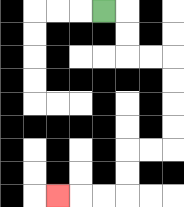{'start': '[4, 0]', 'end': '[2, 8]', 'path_directions': 'R,D,D,R,R,D,D,D,D,L,L,D,D,L,L,L', 'path_coordinates': '[[4, 0], [5, 0], [5, 1], [5, 2], [6, 2], [7, 2], [7, 3], [7, 4], [7, 5], [7, 6], [6, 6], [5, 6], [5, 7], [5, 8], [4, 8], [3, 8], [2, 8]]'}